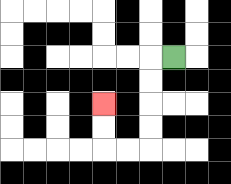{'start': '[7, 2]', 'end': '[4, 4]', 'path_directions': 'L,D,D,D,D,L,L,U,U', 'path_coordinates': '[[7, 2], [6, 2], [6, 3], [6, 4], [6, 5], [6, 6], [5, 6], [4, 6], [4, 5], [4, 4]]'}